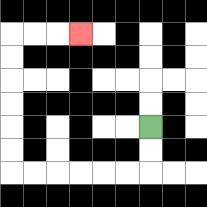{'start': '[6, 5]', 'end': '[3, 1]', 'path_directions': 'D,D,L,L,L,L,L,L,U,U,U,U,U,U,R,R,R', 'path_coordinates': '[[6, 5], [6, 6], [6, 7], [5, 7], [4, 7], [3, 7], [2, 7], [1, 7], [0, 7], [0, 6], [0, 5], [0, 4], [0, 3], [0, 2], [0, 1], [1, 1], [2, 1], [3, 1]]'}